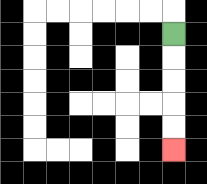{'start': '[7, 1]', 'end': '[7, 6]', 'path_directions': 'D,D,D,D,D', 'path_coordinates': '[[7, 1], [7, 2], [7, 3], [7, 4], [7, 5], [7, 6]]'}